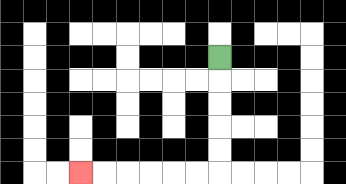{'start': '[9, 2]', 'end': '[3, 7]', 'path_directions': 'D,D,D,D,D,L,L,L,L,L,L', 'path_coordinates': '[[9, 2], [9, 3], [9, 4], [9, 5], [9, 6], [9, 7], [8, 7], [7, 7], [6, 7], [5, 7], [4, 7], [3, 7]]'}